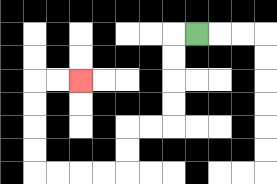{'start': '[8, 1]', 'end': '[3, 3]', 'path_directions': 'L,D,D,D,D,L,L,D,D,L,L,L,L,U,U,U,U,R,R', 'path_coordinates': '[[8, 1], [7, 1], [7, 2], [7, 3], [7, 4], [7, 5], [6, 5], [5, 5], [5, 6], [5, 7], [4, 7], [3, 7], [2, 7], [1, 7], [1, 6], [1, 5], [1, 4], [1, 3], [2, 3], [3, 3]]'}